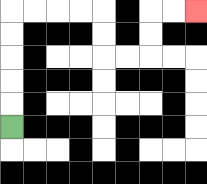{'start': '[0, 5]', 'end': '[8, 0]', 'path_directions': 'U,U,U,U,U,R,R,R,R,D,D,R,R,U,U,R,R', 'path_coordinates': '[[0, 5], [0, 4], [0, 3], [0, 2], [0, 1], [0, 0], [1, 0], [2, 0], [3, 0], [4, 0], [4, 1], [4, 2], [5, 2], [6, 2], [6, 1], [6, 0], [7, 0], [8, 0]]'}